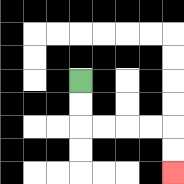{'start': '[3, 3]', 'end': '[7, 7]', 'path_directions': 'D,D,R,R,R,R,D,D', 'path_coordinates': '[[3, 3], [3, 4], [3, 5], [4, 5], [5, 5], [6, 5], [7, 5], [7, 6], [7, 7]]'}